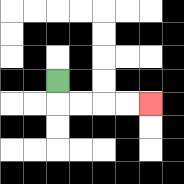{'start': '[2, 3]', 'end': '[6, 4]', 'path_directions': 'D,R,R,R,R', 'path_coordinates': '[[2, 3], [2, 4], [3, 4], [4, 4], [5, 4], [6, 4]]'}